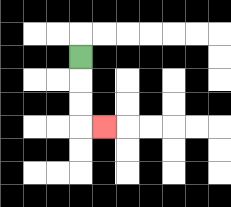{'start': '[3, 2]', 'end': '[4, 5]', 'path_directions': 'D,D,D,R', 'path_coordinates': '[[3, 2], [3, 3], [3, 4], [3, 5], [4, 5]]'}